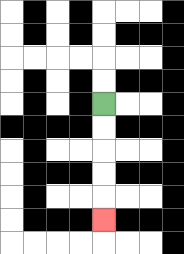{'start': '[4, 4]', 'end': '[4, 9]', 'path_directions': 'D,D,D,D,D', 'path_coordinates': '[[4, 4], [4, 5], [4, 6], [4, 7], [4, 8], [4, 9]]'}